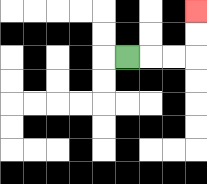{'start': '[5, 2]', 'end': '[8, 0]', 'path_directions': 'R,R,R,U,U', 'path_coordinates': '[[5, 2], [6, 2], [7, 2], [8, 2], [8, 1], [8, 0]]'}